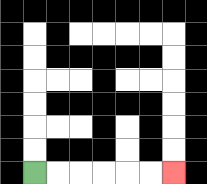{'start': '[1, 7]', 'end': '[7, 7]', 'path_directions': 'R,R,R,R,R,R', 'path_coordinates': '[[1, 7], [2, 7], [3, 7], [4, 7], [5, 7], [6, 7], [7, 7]]'}